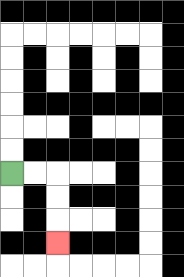{'start': '[0, 7]', 'end': '[2, 10]', 'path_directions': 'R,R,D,D,D', 'path_coordinates': '[[0, 7], [1, 7], [2, 7], [2, 8], [2, 9], [2, 10]]'}